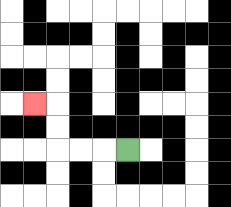{'start': '[5, 6]', 'end': '[1, 4]', 'path_directions': 'L,L,L,U,U,L', 'path_coordinates': '[[5, 6], [4, 6], [3, 6], [2, 6], [2, 5], [2, 4], [1, 4]]'}